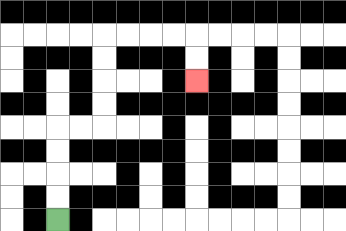{'start': '[2, 9]', 'end': '[8, 3]', 'path_directions': 'U,U,U,U,R,R,U,U,U,U,R,R,R,R,D,D', 'path_coordinates': '[[2, 9], [2, 8], [2, 7], [2, 6], [2, 5], [3, 5], [4, 5], [4, 4], [4, 3], [4, 2], [4, 1], [5, 1], [6, 1], [7, 1], [8, 1], [8, 2], [8, 3]]'}